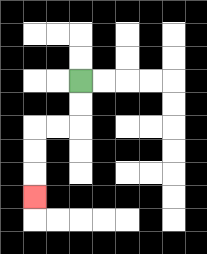{'start': '[3, 3]', 'end': '[1, 8]', 'path_directions': 'D,D,L,L,D,D,D', 'path_coordinates': '[[3, 3], [3, 4], [3, 5], [2, 5], [1, 5], [1, 6], [1, 7], [1, 8]]'}